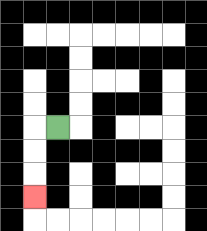{'start': '[2, 5]', 'end': '[1, 8]', 'path_directions': 'L,D,D,D', 'path_coordinates': '[[2, 5], [1, 5], [1, 6], [1, 7], [1, 8]]'}